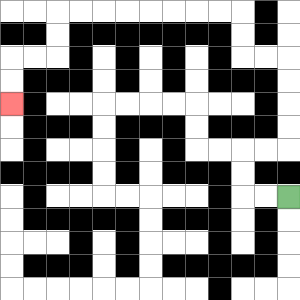{'start': '[12, 8]', 'end': '[0, 4]', 'path_directions': 'L,L,U,U,R,R,U,U,U,U,L,L,U,U,L,L,L,L,L,L,L,L,D,D,L,L,D,D', 'path_coordinates': '[[12, 8], [11, 8], [10, 8], [10, 7], [10, 6], [11, 6], [12, 6], [12, 5], [12, 4], [12, 3], [12, 2], [11, 2], [10, 2], [10, 1], [10, 0], [9, 0], [8, 0], [7, 0], [6, 0], [5, 0], [4, 0], [3, 0], [2, 0], [2, 1], [2, 2], [1, 2], [0, 2], [0, 3], [0, 4]]'}